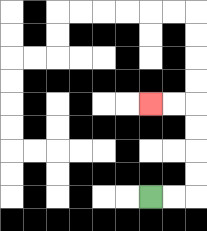{'start': '[6, 8]', 'end': '[6, 4]', 'path_directions': 'R,R,U,U,U,U,L,L', 'path_coordinates': '[[6, 8], [7, 8], [8, 8], [8, 7], [8, 6], [8, 5], [8, 4], [7, 4], [6, 4]]'}